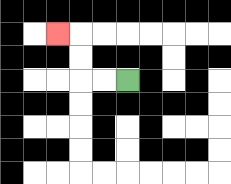{'start': '[5, 3]', 'end': '[2, 1]', 'path_directions': 'L,L,U,U,L', 'path_coordinates': '[[5, 3], [4, 3], [3, 3], [3, 2], [3, 1], [2, 1]]'}